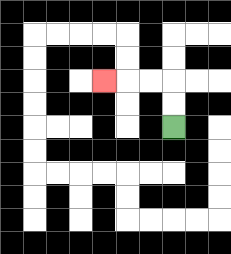{'start': '[7, 5]', 'end': '[4, 3]', 'path_directions': 'U,U,L,L,L', 'path_coordinates': '[[7, 5], [7, 4], [7, 3], [6, 3], [5, 3], [4, 3]]'}